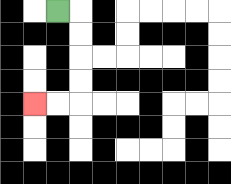{'start': '[2, 0]', 'end': '[1, 4]', 'path_directions': 'R,D,D,D,D,L,L', 'path_coordinates': '[[2, 0], [3, 0], [3, 1], [3, 2], [3, 3], [3, 4], [2, 4], [1, 4]]'}